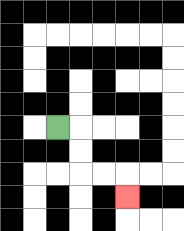{'start': '[2, 5]', 'end': '[5, 8]', 'path_directions': 'R,D,D,R,R,D', 'path_coordinates': '[[2, 5], [3, 5], [3, 6], [3, 7], [4, 7], [5, 7], [5, 8]]'}